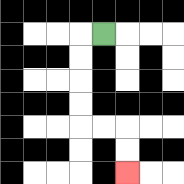{'start': '[4, 1]', 'end': '[5, 7]', 'path_directions': 'L,D,D,D,D,R,R,D,D', 'path_coordinates': '[[4, 1], [3, 1], [3, 2], [3, 3], [3, 4], [3, 5], [4, 5], [5, 5], [5, 6], [5, 7]]'}